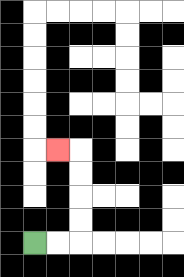{'start': '[1, 10]', 'end': '[2, 6]', 'path_directions': 'R,R,U,U,U,U,L', 'path_coordinates': '[[1, 10], [2, 10], [3, 10], [3, 9], [3, 8], [3, 7], [3, 6], [2, 6]]'}